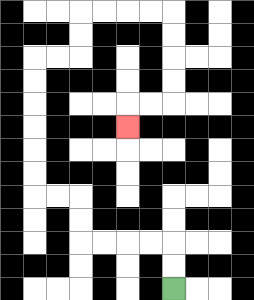{'start': '[7, 12]', 'end': '[5, 5]', 'path_directions': 'U,U,L,L,L,L,U,U,L,L,U,U,U,U,U,U,R,R,U,U,R,R,R,R,D,D,D,D,L,L,D', 'path_coordinates': '[[7, 12], [7, 11], [7, 10], [6, 10], [5, 10], [4, 10], [3, 10], [3, 9], [3, 8], [2, 8], [1, 8], [1, 7], [1, 6], [1, 5], [1, 4], [1, 3], [1, 2], [2, 2], [3, 2], [3, 1], [3, 0], [4, 0], [5, 0], [6, 0], [7, 0], [7, 1], [7, 2], [7, 3], [7, 4], [6, 4], [5, 4], [5, 5]]'}